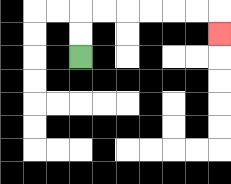{'start': '[3, 2]', 'end': '[9, 1]', 'path_directions': 'U,U,R,R,R,R,R,R,D', 'path_coordinates': '[[3, 2], [3, 1], [3, 0], [4, 0], [5, 0], [6, 0], [7, 0], [8, 0], [9, 0], [9, 1]]'}